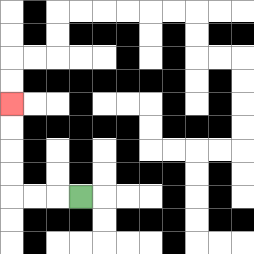{'start': '[3, 8]', 'end': '[0, 4]', 'path_directions': 'L,L,L,U,U,U,U', 'path_coordinates': '[[3, 8], [2, 8], [1, 8], [0, 8], [0, 7], [0, 6], [0, 5], [0, 4]]'}